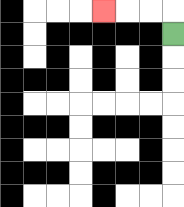{'start': '[7, 1]', 'end': '[4, 0]', 'path_directions': 'U,L,L,L', 'path_coordinates': '[[7, 1], [7, 0], [6, 0], [5, 0], [4, 0]]'}